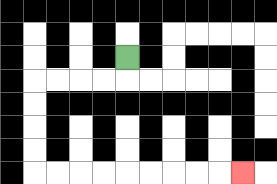{'start': '[5, 2]', 'end': '[10, 7]', 'path_directions': 'D,L,L,L,L,D,D,D,D,R,R,R,R,R,R,R,R,R', 'path_coordinates': '[[5, 2], [5, 3], [4, 3], [3, 3], [2, 3], [1, 3], [1, 4], [1, 5], [1, 6], [1, 7], [2, 7], [3, 7], [4, 7], [5, 7], [6, 7], [7, 7], [8, 7], [9, 7], [10, 7]]'}